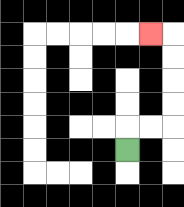{'start': '[5, 6]', 'end': '[6, 1]', 'path_directions': 'U,R,R,U,U,U,U,L', 'path_coordinates': '[[5, 6], [5, 5], [6, 5], [7, 5], [7, 4], [7, 3], [7, 2], [7, 1], [6, 1]]'}